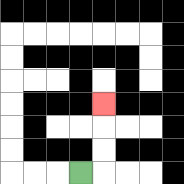{'start': '[3, 7]', 'end': '[4, 4]', 'path_directions': 'R,U,U,U', 'path_coordinates': '[[3, 7], [4, 7], [4, 6], [4, 5], [4, 4]]'}